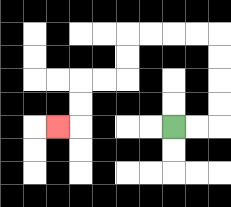{'start': '[7, 5]', 'end': '[2, 5]', 'path_directions': 'R,R,U,U,U,U,L,L,L,L,D,D,L,L,D,D,L', 'path_coordinates': '[[7, 5], [8, 5], [9, 5], [9, 4], [9, 3], [9, 2], [9, 1], [8, 1], [7, 1], [6, 1], [5, 1], [5, 2], [5, 3], [4, 3], [3, 3], [3, 4], [3, 5], [2, 5]]'}